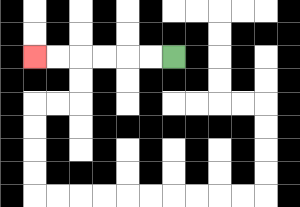{'start': '[7, 2]', 'end': '[1, 2]', 'path_directions': 'L,L,L,L,L,L', 'path_coordinates': '[[7, 2], [6, 2], [5, 2], [4, 2], [3, 2], [2, 2], [1, 2]]'}